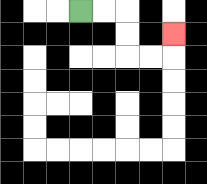{'start': '[3, 0]', 'end': '[7, 1]', 'path_directions': 'R,R,D,D,R,R,U', 'path_coordinates': '[[3, 0], [4, 0], [5, 0], [5, 1], [5, 2], [6, 2], [7, 2], [7, 1]]'}